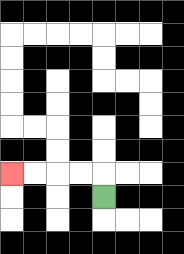{'start': '[4, 8]', 'end': '[0, 7]', 'path_directions': 'U,L,L,L,L', 'path_coordinates': '[[4, 8], [4, 7], [3, 7], [2, 7], [1, 7], [0, 7]]'}